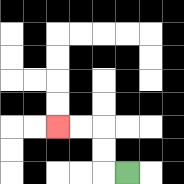{'start': '[5, 7]', 'end': '[2, 5]', 'path_directions': 'L,U,U,L,L', 'path_coordinates': '[[5, 7], [4, 7], [4, 6], [4, 5], [3, 5], [2, 5]]'}